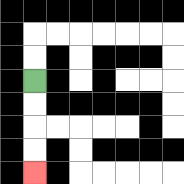{'start': '[1, 3]', 'end': '[1, 7]', 'path_directions': 'D,D,D,D', 'path_coordinates': '[[1, 3], [1, 4], [1, 5], [1, 6], [1, 7]]'}